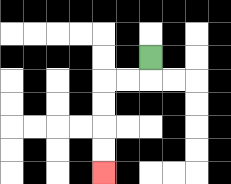{'start': '[6, 2]', 'end': '[4, 7]', 'path_directions': 'D,L,L,D,D,D,D', 'path_coordinates': '[[6, 2], [6, 3], [5, 3], [4, 3], [4, 4], [4, 5], [4, 6], [4, 7]]'}